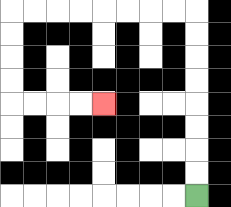{'start': '[8, 8]', 'end': '[4, 4]', 'path_directions': 'U,U,U,U,U,U,U,U,L,L,L,L,L,L,L,L,D,D,D,D,R,R,R,R', 'path_coordinates': '[[8, 8], [8, 7], [8, 6], [8, 5], [8, 4], [8, 3], [8, 2], [8, 1], [8, 0], [7, 0], [6, 0], [5, 0], [4, 0], [3, 0], [2, 0], [1, 0], [0, 0], [0, 1], [0, 2], [0, 3], [0, 4], [1, 4], [2, 4], [3, 4], [4, 4]]'}